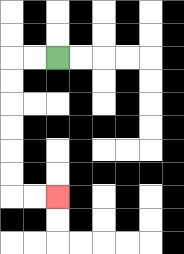{'start': '[2, 2]', 'end': '[2, 8]', 'path_directions': 'L,L,D,D,D,D,D,D,R,R', 'path_coordinates': '[[2, 2], [1, 2], [0, 2], [0, 3], [0, 4], [0, 5], [0, 6], [0, 7], [0, 8], [1, 8], [2, 8]]'}